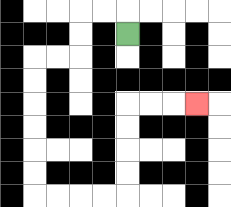{'start': '[5, 1]', 'end': '[8, 4]', 'path_directions': 'U,L,L,D,D,L,L,D,D,D,D,D,D,R,R,R,R,U,U,U,U,R,R,R', 'path_coordinates': '[[5, 1], [5, 0], [4, 0], [3, 0], [3, 1], [3, 2], [2, 2], [1, 2], [1, 3], [1, 4], [1, 5], [1, 6], [1, 7], [1, 8], [2, 8], [3, 8], [4, 8], [5, 8], [5, 7], [5, 6], [5, 5], [5, 4], [6, 4], [7, 4], [8, 4]]'}